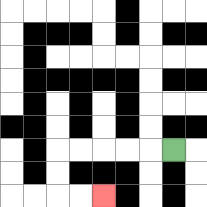{'start': '[7, 6]', 'end': '[4, 8]', 'path_directions': 'L,L,L,L,L,D,D,R,R', 'path_coordinates': '[[7, 6], [6, 6], [5, 6], [4, 6], [3, 6], [2, 6], [2, 7], [2, 8], [3, 8], [4, 8]]'}